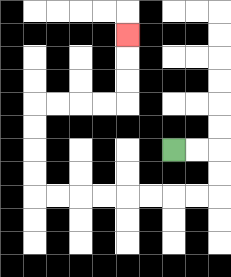{'start': '[7, 6]', 'end': '[5, 1]', 'path_directions': 'R,R,D,D,L,L,L,L,L,L,L,L,U,U,U,U,R,R,R,R,U,U,U', 'path_coordinates': '[[7, 6], [8, 6], [9, 6], [9, 7], [9, 8], [8, 8], [7, 8], [6, 8], [5, 8], [4, 8], [3, 8], [2, 8], [1, 8], [1, 7], [1, 6], [1, 5], [1, 4], [2, 4], [3, 4], [4, 4], [5, 4], [5, 3], [5, 2], [5, 1]]'}